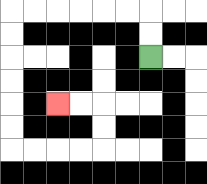{'start': '[6, 2]', 'end': '[2, 4]', 'path_directions': 'U,U,L,L,L,L,L,L,D,D,D,D,D,D,R,R,R,R,U,U,L,L', 'path_coordinates': '[[6, 2], [6, 1], [6, 0], [5, 0], [4, 0], [3, 0], [2, 0], [1, 0], [0, 0], [0, 1], [0, 2], [0, 3], [0, 4], [0, 5], [0, 6], [1, 6], [2, 6], [3, 6], [4, 6], [4, 5], [4, 4], [3, 4], [2, 4]]'}